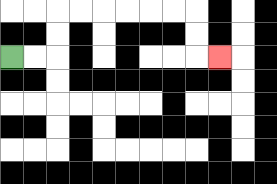{'start': '[0, 2]', 'end': '[9, 2]', 'path_directions': 'R,R,U,U,R,R,R,R,R,R,D,D,R', 'path_coordinates': '[[0, 2], [1, 2], [2, 2], [2, 1], [2, 0], [3, 0], [4, 0], [5, 0], [6, 0], [7, 0], [8, 0], [8, 1], [8, 2], [9, 2]]'}